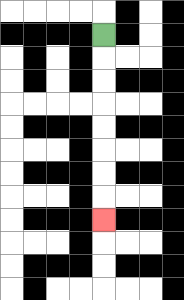{'start': '[4, 1]', 'end': '[4, 9]', 'path_directions': 'D,D,D,D,D,D,D,D', 'path_coordinates': '[[4, 1], [4, 2], [4, 3], [4, 4], [4, 5], [4, 6], [4, 7], [4, 8], [4, 9]]'}